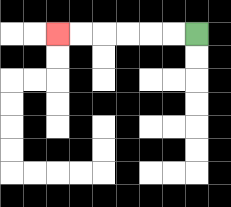{'start': '[8, 1]', 'end': '[2, 1]', 'path_directions': 'L,L,L,L,L,L', 'path_coordinates': '[[8, 1], [7, 1], [6, 1], [5, 1], [4, 1], [3, 1], [2, 1]]'}